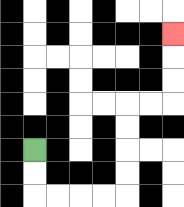{'start': '[1, 6]', 'end': '[7, 1]', 'path_directions': 'D,D,R,R,R,R,U,U,U,U,R,R,U,U,U', 'path_coordinates': '[[1, 6], [1, 7], [1, 8], [2, 8], [3, 8], [4, 8], [5, 8], [5, 7], [5, 6], [5, 5], [5, 4], [6, 4], [7, 4], [7, 3], [7, 2], [7, 1]]'}